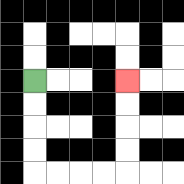{'start': '[1, 3]', 'end': '[5, 3]', 'path_directions': 'D,D,D,D,R,R,R,R,U,U,U,U', 'path_coordinates': '[[1, 3], [1, 4], [1, 5], [1, 6], [1, 7], [2, 7], [3, 7], [4, 7], [5, 7], [5, 6], [5, 5], [5, 4], [5, 3]]'}